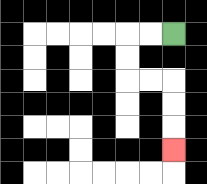{'start': '[7, 1]', 'end': '[7, 6]', 'path_directions': 'L,L,D,D,R,R,D,D,D', 'path_coordinates': '[[7, 1], [6, 1], [5, 1], [5, 2], [5, 3], [6, 3], [7, 3], [7, 4], [7, 5], [7, 6]]'}